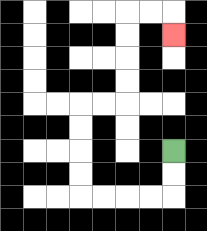{'start': '[7, 6]', 'end': '[7, 1]', 'path_directions': 'D,D,L,L,L,L,U,U,U,U,R,R,U,U,U,U,R,R,D', 'path_coordinates': '[[7, 6], [7, 7], [7, 8], [6, 8], [5, 8], [4, 8], [3, 8], [3, 7], [3, 6], [3, 5], [3, 4], [4, 4], [5, 4], [5, 3], [5, 2], [5, 1], [5, 0], [6, 0], [7, 0], [7, 1]]'}